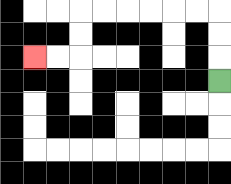{'start': '[9, 3]', 'end': '[1, 2]', 'path_directions': 'U,U,U,L,L,L,L,L,L,D,D,L,L', 'path_coordinates': '[[9, 3], [9, 2], [9, 1], [9, 0], [8, 0], [7, 0], [6, 0], [5, 0], [4, 0], [3, 0], [3, 1], [3, 2], [2, 2], [1, 2]]'}